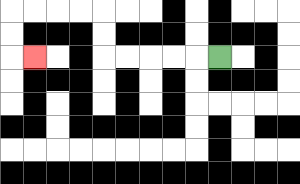{'start': '[9, 2]', 'end': '[1, 2]', 'path_directions': 'L,L,L,L,L,U,U,L,L,L,L,D,D,R', 'path_coordinates': '[[9, 2], [8, 2], [7, 2], [6, 2], [5, 2], [4, 2], [4, 1], [4, 0], [3, 0], [2, 0], [1, 0], [0, 0], [0, 1], [0, 2], [1, 2]]'}